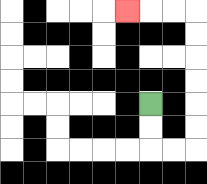{'start': '[6, 4]', 'end': '[5, 0]', 'path_directions': 'D,D,R,R,U,U,U,U,U,U,L,L,L', 'path_coordinates': '[[6, 4], [6, 5], [6, 6], [7, 6], [8, 6], [8, 5], [8, 4], [8, 3], [8, 2], [8, 1], [8, 0], [7, 0], [6, 0], [5, 0]]'}